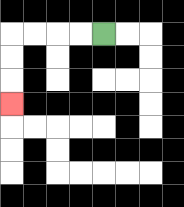{'start': '[4, 1]', 'end': '[0, 4]', 'path_directions': 'L,L,L,L,D,D,D', 'path_coordinates': '[[4, 1], [3, 1], [2, 1], [1, 1], [0, 1], [0, 2], [0, 3], [0, 4]]'}